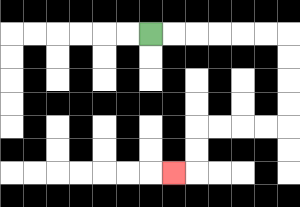{'start': '[6, 1]', 'end': '[7, 7]', 'path_directions': 'R,R,R,R,R,R,D,D,D,D,L,L,L,L,D,D,L', 'path_coordinates': '[[6, 1], [7, 1], [8, 1], [9, 1], [10, 1], [11, 1], [12, 1], [12, 2], [12, 3], [12, 4], [12, 5], [11, 5], [10, 5], [9, 5], [8, 5], [8, 6], [8, 7], [7, 7]]'}